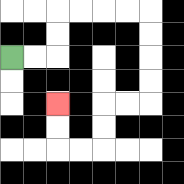{'start': '[0, 2]', 'end': '[2, 4]', 'path_directions': 'R,R,U,U,R,R,R,R,D,D,D,D,L,L,D,D,L,L,U,U', 'path_coordinates': '[[0, 2], [1, 2], [2, 2], [2, 1], [2, 0], [3, 0], [4, 0], [5, 0], [6, 0], [6, 1], [6, 2], [6, 3], [6, 4], [5, 4], [4, 4], [4, 5], [4, 6], [3, 6], [2, 6], [2, 5], [2, 4]]'}